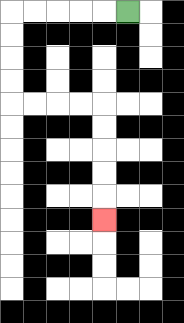{'start': '[5, 0]', 'end': '[4, 9]', 'path_directions': 'L,L,L,L,L,D,D,D,D,R,R,R,R,D,D,D,D,D', 'path_coordinates': '[[5, 0], [4, 0], [3, 0], [2, 0], [1, 0], [0, 0], [0, 1], [0, 2], [0, 3], [0, 4], [1, 4], [2, 4], [3, 4], [4, 4], [4, 5], [4, 6], [4, 7], [4, 8], [4, 9]]'}